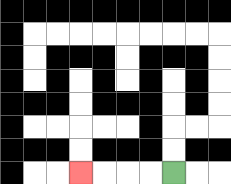{'start': '[7, 7]', 'end': '[3, 7]', 'path_directions': 'L,L,L,L', 'path_coordinates': '[[7, 7], [6, 7], [5, 7], [4, 7], [3, 7]]'}